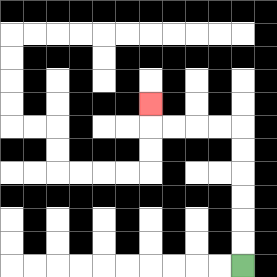{'start': '[10, 11]', 'end': '[6, 4]', 'path_directions': 'U,U,U,U,U,U,L,L,L,L,U', 'path_coordinates': '[[10, 11], [10, 10], [10, 9], [10, 8], [10, 7], [10, 6], [10, 5], [9, 5], [8, 5], [7, 5], [6, 5], [6, 4]]'}